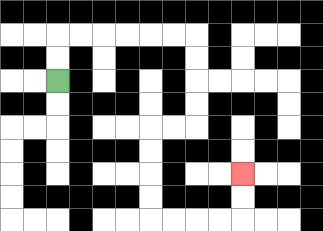{'start': '[2, 3]', 'end': '[10, 7]', 'path_directions': 'U,U,R,R,R,R,R,R,D,D,D,D,L,L,D,D,D,D,R,R,R,R,U,U', 'path_coordinates': '[[2, 3], [2, 2], [2, 1], [3, 1], [4, 1], [5, 1], [6, 1], [7, 1], [8, 1], [8, 2], [8, 3], [8, 4], [8, 5], [7, 5], [6, 5], [6, 6], [6, 7], [6, 8], [6, 9], [7, 9], [8, 9], [9, 9], [10, 9], [10, 8], [10, 7]]'}